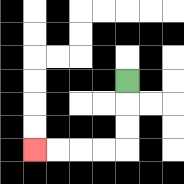{'start': '[5, 3]', 'end': '[1, 6]', 'path_directions': 'D,D,D,L,L,L,L', 'path_coordinates': '[[5, 3], [5, 4], [5, 5], [5, 6], [4, 6], [3, 6], [2, 6], [1, 6]]'}